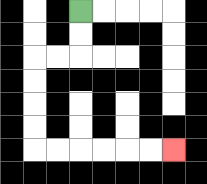{'start': '[3, 0]', 'end': '[7, 6]', 'path_directions': 'D,D,L,L,D,D,D,D,R,R,R,R,R,R', 'path_coordinates': '[[3, 0], [3, 1], [3, 2], [2, 2], [1, 2], [1, 3], [1, 4], [1, 5], [1, 6], [2, 6], [3, 6], [4, 6], [5, 6], [6, 6], [7, 6]]'}